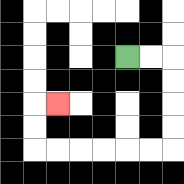{'start': '[5, 2]', 'end': '[2, 4]', 'path_directions': 'R,R,D,D,D,D,L,L,L,L,L,L,U,U,R', 'path_coordinates': '[[5, 2], [6, 2], [7, 2], [7, 3], [7, 4], [7, 5], [7, 6], [6, 6], [5, 6], [4, 6], [3, 6], [2, 6], [1, 6], [1, 5], [1, 4], [2, 4]]'}